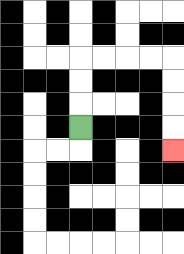{'start': '[3, 5]', 'end': '[7, 6]', 'path_directions': 'U,U,U,R,R,R,R,D,D,D,D', 'path_coordinates': '[[3, 5], [3, 4], [3, 3], [3, 2], [4, 2], [5, 2], [6, 2], [7, 2], [7, 3], [7, 4], [7, 5], [7, 6]]'}